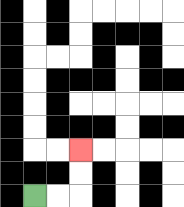{'start': '[1, 8]', 'end': '[3, 6]', 'path_directions': 'R,R,U,U', 'path_coordinates': '[[1, 8], [2, 8], [3, 8], [3, 7], [3, 6]]'}